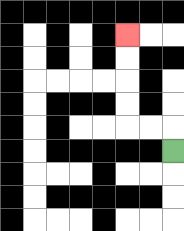{'start': '[7, 6]', 'end': '[5, 1]', 'path_directions': 'U,L,L,U,U,U,U', 'path_coordinates': '[[7, 6], [7, 5], [6, 5], [5, 5], [5, 4], [5, 3], [5, 2], [5, 1]]'}